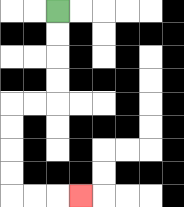{'start': '[2, 0]', 'end': '[3, 8]', 'path_directions': 'D,D,D,D,L,L,D,D,D,D,R,R,R', 'path_coordinates': '[[2, 0], [2, 1], [2, 2], [2, 3], [2, 4], [1, 4], [0, 4], [0, 5], [0, 6], [0, 7], [0, 8], [1, 8], [2, 8], [3, 8]]'}